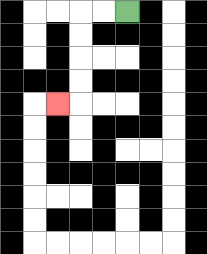{'start': '[5, 0]', 'end': '[2, 4]', 'path_directions': 'L,L,D,D,D,D,L', 'path_coordinates': '[[5, 0], [4, 0], [3, 0], [3, 1], [3, 2], [3, 3], [3, 4], [2, 4]]'}